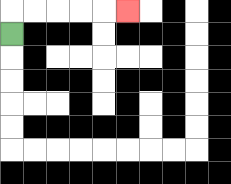{'start': '[0, 1]', 'end': '[5, 0]', 'path_directions': 'U,R,R,R,R,R', 'path_coordinates': '[[0, 1], [0, 0], [1, 0], [2, 0], [3, 0], [4, 0], [5, 0]]'}